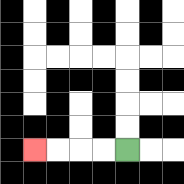{'start': '[5, 6]', 'end': '[1, 6]', 'path_directions': 'L,L,L,L', 'path_coordinates': '[[5, 6], [4, 6], [3, 6], [2, 6], [1, 6]]'}